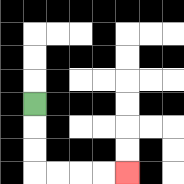{'start': '[1, 4]', 'end': '[5, 7]', 'path_directions': 'D,D,D,R,R,R,R', 'path_coordinates': '[[1, 4], [1, 5], [1, 6], [1, 7], [2, 7], [3, 7], [4, 7], [5, 7]]'}